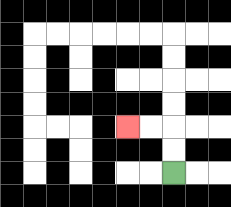{'start': '[7, 7]', 'end': '[5, 5]', 'path_directions': 'U,U,L,L', 'path_coordinates': '[[7, 7], [7, 6], [7, 5], [6, 5], [5, 5]]'}